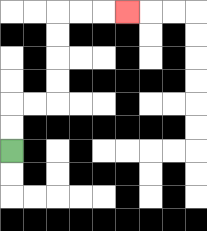{'start': '[0, 6]', 'end': '[5, 0]', 'path_directions': 'U,U,R,R,U,U,U,U,R,R,R', 'path_coordinates': '[[0, 6], [0, 5], [0, 4], [1, 4], [2, 4], [2, 3], [2, 2], [2, 1], [2, 0], [3, 0], [4, 0], [5, 0]]'}